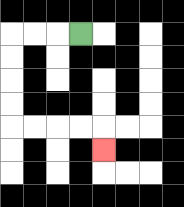{'start': '[3, 1]', 'end': '[4, 6]', 'path_directions': 'L,L,L,D,D,D,D,R,R,R,R,D', 'path_coordinates': '[[3, 1], [2, 1], [1, 1], [0, 1], [0, 2], [0, 3], [0, 4], [0, 5], [1, 5], [2, 5], [3, 5], [4, 5], [4, 6]]'}